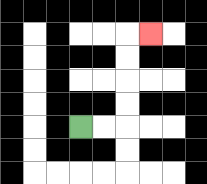{'start': '[3, 5]', 'end': '[6, 1]', 'path_directions': 'R,R,U,U,U,U,R', 'path_coordinates': '[[3, 5], [4, 5], [5, 5], [5, 4], [5, 3], [5, 2], [5, 1], [6, 1]]'}